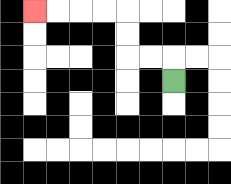{'start': '[7, 3]', 'end': '[1, 0]', 'path_directions': 'U,L,L,U,U,L,L,L,L', 'path_coordinates': '[[7, 3], [7, 2], [6, 2], [5, 2], [5, 1], [5, 0], [4, 0], [3, 0], [2, 0], [1, 0]]'}